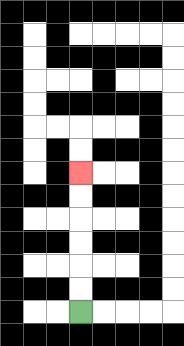{'start': '[3, 13]', 'end': '[3, 7]', 'path_directions': 'U,U,U,U,U,U', 'path_coordinates': '[[3, 13], [3, 12], [3, 11], [3, 10], [3, 9], [3, 8], [3, 7]]'}